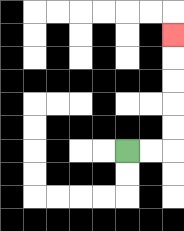{'start': '[5, 6]', 'end': '[7, 1]', 'path_directions': 'R,R,U,U,U,U,U', 'path_coordinates': '[[5, 6], [6, 6], [7, 6], [7, 5], [7, 4], [7, 3], [7, 2], [7, 1]]'}